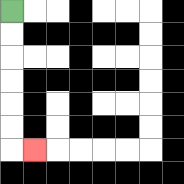{'start': '[0, 0]', 'end': '[1, 6]', 'path_directions': 'D,D,D,D,D,D,R', 'path_coordinates': '[[0, 0], [0, 1], [0, 2], [0, 3], [0, 4], [0, 5], [0, 6], [1, 6]]'}